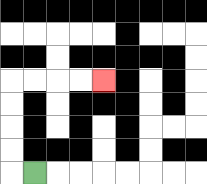{'start': '[1, 7]', 'end': '[4, 3]', 'path_directions': 'L,U,U,U,U,R,R,R,R', 'path_coordinates': '[[1, 7], [0, 7], [0, 6], [0, 5], [0, 4], [0, 3], [1, 3], [2, 3], [3, 3], [4, 3]]'}